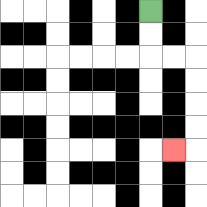{'start': '[6, 0]', 'end': '[7, 6]', 'path_directions': 'D,D,R,R,D,D,D,D,L', 'path_coordinates': '[[6, 0], [6, 1], [6, 2], [7, 2], [8, 2], [8, 3], [8, 4], [8, 5], [8, 6], [7, 6]]'}